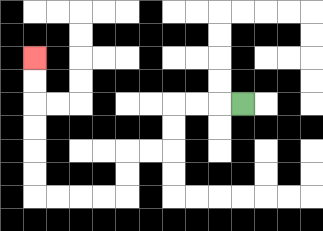{'start': '[10, 4]', 'end': '[1, 2]', 'path_directions': 'L,L,L,D,D,L,L,D,D,L,L,L,L,U,U,U,U,U,U', 'path_coordinates': '[[10, 4], [9, 4], [8, 4], [7, 4], [7, 5], [7, 6], [6, 6], [5, 6], [5, 7], [5, 8], [4, 8], [3, 8], [2, 8], [1, 8], [1, 7], [1, 6], [1, 5], [1, 4], [1, 3], [1, 2]]'}